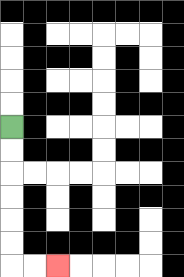{'start': '[0, 5]', 'end': '[2, 11]', 'path_directions': 'D,D,D,D,D,D,R,R', 'path_coordinates': '[[0, 5], [0, 6], [0, 7], [0, 8], [0, 9], [0, 10], [0, 11], [1, 11], [2, 11]]'}